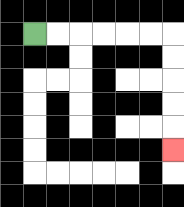{'start': '[1, 1]', 'end': '[7, 6]', 'path_directions': 'R,R,R,R,R,R,D,D,D,D,D', 'path_coordinates': '[[1, 1], [2, 1], [3, 1], [4, 1], [5, 1], [6, 1], [7, 1], [7, 2], [7, 3], [7, 4], [7, 5], [7, 6]]'}